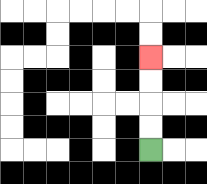{'start': '[6, 6]', 'end': '[6, 2]', 'path_directions': 'U,U,U,U', 'path_coordinates': '[[6, 6], [6, 5], [6, 4], [6, 3], [6, 2]]'}